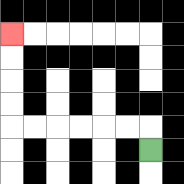{'start': '[6, 6]', 'end': '[0, 1]', 'path_directions': 'U,L,L,L,L,L,L,U,U,U,U', 'path_coordinates': '[[6, 6], [6, 5], [5, 5], [4, 5], [3, 5], [2, 5], [1, 5], [0, 5], [0, 4], [0, 3], [0, 2], [0, 1]]'}